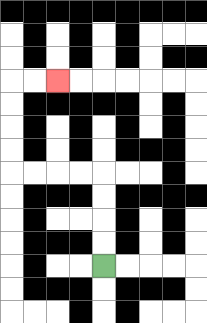{'start': '[4, 11]', 'end': '[2, 3]', 'path_directions': 'U,U,U,U,L,L,L,L,U,U,U,U,R,R', 'path_coordinates': '[[4, 11], [4, 10], [4, 9], [4, 8], [4, 7], [3, 7], [2, 7], [1, 7], [0, 7], [0, 6], [0, 5], [0, 4], [0, 3], [1, 3], [2, 3]]'}